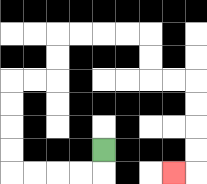{'start': '[4, 6]', 'end': '[7, 7]', 'path_directions': 'D,L,L,L,L,U,U,U,U,R,R,U,U,R,R,R,R,D,D,R,R,D,D,D,D,L', 'path_coordinates': '[[4, 6], [4, 7], [3, 7], [2, 7], [1, 7], [0, 7], [0, 6], [0, 5], [0, 4], [0, 3], [1, 3], [2, 3], [2, 2], [2, 1], [3, 1], [4, 1], [5, 1], [6, 1], [6, 2], [6, 3], [7, 3], [8, 3], [8, 4], [8, 5], [8, 6], [8, 7], [7, 7]]'}